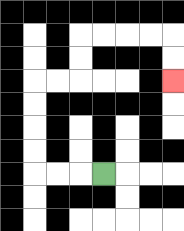{'start': '[4, 7]', 'end': '[7, 3]', 'path_directions': 'L,L,L,U,U,U,U,R,R,U,U,R,R,R,R,D,D', 'path_coordinates': '[[4, 7], [3, 7], [2, 7], [1, 7], [1, 6], [1, 5], [1, 4], [1, 3], [2, 3], [3, 3], [3, 2], [3, 1], [4, 1], [5, 1], [6, 1], [7, 1], [7, 2], [7, 3]]'}